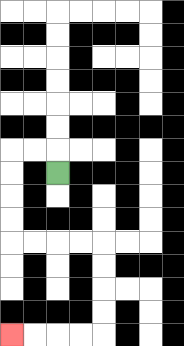{'start': '[2, 7]', 'end': '[0, 14]', 'path_directions': 'U,L,L,D,D,D,D,R,R,R,R,D,D,D,D,L,L,L,L', 'path_coordinates': '[[2, 7], [2, 6], [1, 6], [0, 6], [0, 7], [0, 8], [0, 9], [0, 10], [1, 10], [2, 10], [3, 10], [4, 10], [4, 11], [4, 12], [4, 13], [4, 14], [3, 14], [2, 14], [1, 14], [0, 14]]'}